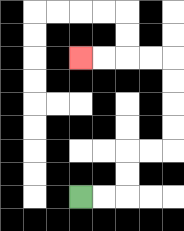{'start': '[3, 8]', 'end': '[3, 2]', 'path_directions': 'R,R,U,U,R,R,U,U,U,U,L,L,L,L', 'path_coordinates': '[[3, 8], [4, 8], [5, 8], [5, 7], [5, 6], [6, 6], [7, 6], [7, 5], [7, 4], [7, 3], [7, 2], [6, 2], [5, 2], [4, 2], [3, 2]]'}